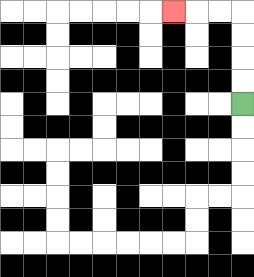{'start': '[10, 4]', 'end': '[7, 0]', 'path_directions': 'U,U,U,U,L,L,L', 'path_coordinates': '[[10, 4], [10, 3], [10, 2], [10, 1], [10, 0], [9, 0], [8, 0], [7, 0]]'}